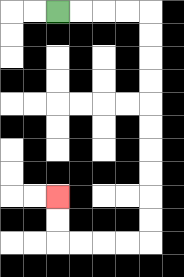{'start': '[2, 0]', 'end': '[2, 8]', 'path_directions': 'R,R,R,R,D,D,D,D,D,D,D,D,D,D,L,L,L,L,U,U', 'path_coordinates': '[[2, 0], [3, 0], [4, 0], [5, 0], [6, 0], [6, 1], [6, 2], [6, 3], [6, 4], [6, 5], [6, 6], [6, 7], [6, 8], [6, 9], [6, 10], [5, 10], [4, 10], [3, 10], [2, 10], [2, 9], [2, 8]]'}